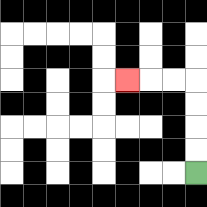{'start': '[8, 7]', 'end': '[5, 3]', 'path_directions': 'U,U,U,U,L,L,L', 'path_coordinates': '[[8, 7], [8, 6], [8, 5], [8, 4], [8, 3], [7, 3], [6, 3], [5, 3]]'}